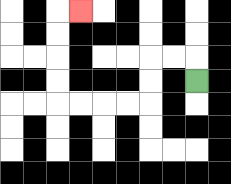{'start': '[8, 3]', 'end': '[3, 0]', 'path_directions': 'U,L,L,D,D,L,L,L,L,U,U,U,U,R', 'path_coordinates': '[[8, 3], [8, 2], [7, 2], [6, 2], [6, 3], [6, 4], [5, 4], [4, 4], [3, 4], [2, 4], [2, 3], [2, 2], [2, 1], [2, 0], [3, 0]]'}